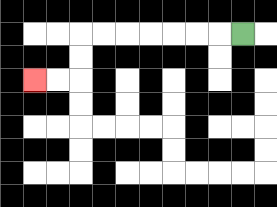{'start': '[10, 1]', 'end': '[1, 3]', 'path_directions': 'L,L,L,L,L,L,L,D,D,L,L', 'path_coordinates': '[[10, 1], [9, 1], [8, 1], [7, 1], [6, 1], [5, 1], [4, 1], [3, 1], [3, 2], [3, 3], [2, 3], [1, 3]]'}